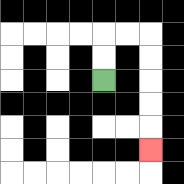{'start': '[4, 3]', 'end': '[6, 6]', 'path_directions': 'U,U,R,R,D,D,D,D,D', 'path_coordinates': '[[4, 3], [4, 2], [4, 1], [5, 1], [6, 1], [6, 2], [6, 3], [6, 4], [6, 5], [6, 6]]'}